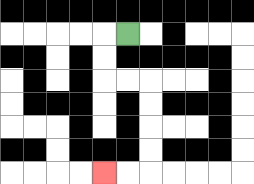{'start': '[5, 1]', 'end': '[4, 7]', 'path_directions': 'L,D,D,R,R,D,D,D,D,L,L', 'path_coordinates': '[[5, 1], [4, 1], [4, 2], [4, 3], [5, 3], [6, 3], [6, 4], [6, 5], [6, 6], [6, 7], [5, 7], [4, 7]]'}